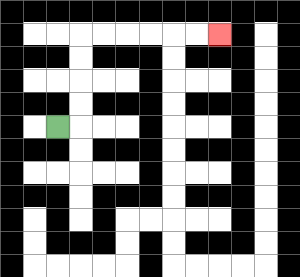{'start': '[2, 5]', 'end': '[9, 1]', 'path_directions': 'R,U,U,U,U,R,R,R,R,R,R', 'path_coordinates': '[[2, 5], [3, 5], [3, 4], [3, 3], [3, 2], [3, 1], [4, 1], [5, 1], [6, 1], [7, 1], [8, 1], [9, 1]]'}